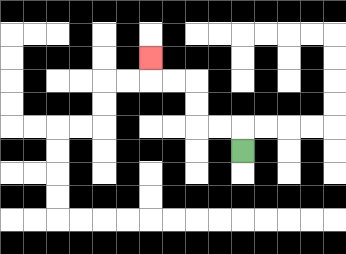{'start': '[10, 6]', 'end': '[6, 2]', 'path_directions': 'U,L,L,U,U,L,L,U', 'path_coordinates': '[[10, 6], [10, 5], [9, 5], [8, 5], [8, 4], [8, 3], [7, 3], [6, 3], [6, 2]]'}